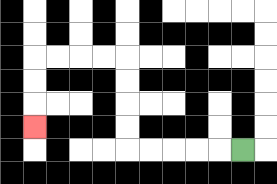{'start': '[10, 6]', 'end': '[1, 5]', 'path_directions': 'L,L,L,L,L,U,U,U,U,L,L,L,L,D,D,D', 'path_coordinates': '[[10, 6], [9, 6], [8, 6], [7, 6], [6, 6], [5, 6], [5, 5], [5, 4], [5, 3], [5, 2], [4, 2], [3, 2], [2, 2], [1, 2], [1, 3], [1, 4], [1, 5]]'}